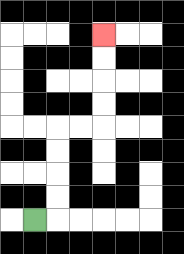{'start': '[1, 9]', 'end': '[4, 1]', 'path_directions': 'R,U,U,U,U,R,R,U,U,U,U', 'path_coordinates': '[[1, 9], [2, 9], [2, 8], [2, 7], [2, 6], [2, 5], [3, 5], [4, 5], [4, 4], [4, 3], [4, 2], [4, 1]]'}